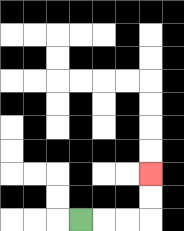{'start': '[3, 9]', 'end': '[6, 7]', 'path_directions': 'R,R,R,U,U', 'path_coordinates': '[[3, 9], [4, 9], [5, 9], [6, 9], [6, 8], [6, 7]]'}